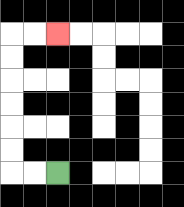{'start': '[2, 7]', 'end': '[2, 1]', 'path_directions': 'L,L,U,U,U,U,U,U,R,R', 'path_coordinates': '[[2, 7], [1, 7], [0, 7], [0, 6], [0, 5], [0, 4], [0, 3], [0, 2], [0, 1], [1, 1], [2, 1]]'}